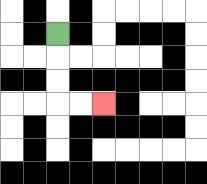{'start': '[2, 1]', 'end': '[4, 4]', 'path_directions': 'D,D,D,R,R', 'path_coordinates': '[[2, 1], [2, 2], [2, 3], [2, 4], [3, 4], [4, 4]]'}